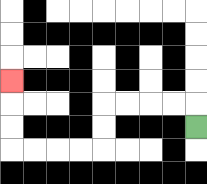{'start': '[8, 5]', 'end': '[0, 3]', 'path_directions': 'U,L,L,L,L,D,D,L,L,L,L,U,U,U', 'path_coordinates': '[[8, 5], [8, 4], [7, 4], [6, 4], [5, 4], [4, 4], [4, 5], [4, 6], [3, 6], [2, 6], [1, 6], [0, 6], [0, 5], [0, 4], [0, 3]]'}